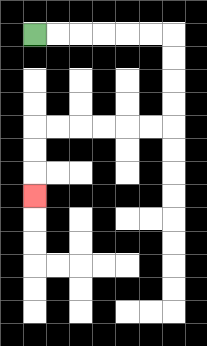{'start': '[1, 1]', 'end': '[1, 8]', 'path_directions': 'R,R,R,R,R,R,D,D,D,D,L,L,L,L,L,L,D,D,D', 'path_coordinates': '[[1, 1], [2, 1], [3, 1], [4, 1], [5, 1], [6, 1], [7, 1], [7, 2], [7, 3], [7, 4], [7, 5], [6, 5], [5, 5], [4, 5], [3, 5], [2, 5], [1, 5], [1, 6], [1, 7], [1, 8]]'}